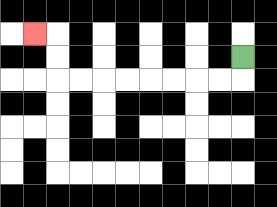{'start': '[10, 2]', 'end': '[1, 1]', 'path_directions': 'D,L,L,L,L,L,L,L,L,U,U,L', 'path_coordinates': '[[10, 2], [10, 3], [9, 3], [8, 3], [7, 3], [6, 3], [5, 3], [4, 3], [3, 3], [2, 3], [2, 2], [2, 1], [1, 1]]'}